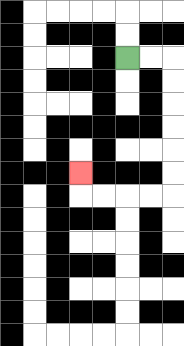{'start': '[5, 2]', 'end': '[3, 7]', 'path_directions': 'R,R,D,D,D,D,D,D,L,L,L,L,U', 'path_coordinates': '[[5, 2], [6, 2], [7, 2], [7, 3], [7, 4], [7, 5], [7, 6], [7, 7], [7, 8], [6, 8], [5, 8], [4, 8], [3, 8], [3, 7]]'}